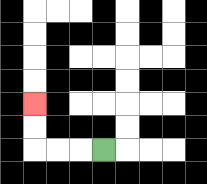{'start': '[4, 6]', 'end': '[1, 4]', 'path_directions': 'L,L,L,U,U', 'path_coordinates': '[[4, 6], [3, 6], [2, 6], [1, 6], [1, 5], [1, 4]]'}